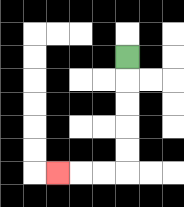{'start': '[5, 2]', 'end': '[2, 7]', 'path_directions': 'D,D,D,D,D,L,L,L', 'path_coordinates': '[[5, 2], [5, 3], [5, 4], [5, 5], [5, 6], [5, 7], [4, 7], [3, 7], [2, 7]]'}